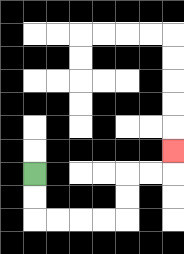{'start': '[1, 7]', 'end': '[7, 6]', 'path_directions': 'D,D,R,R,R,R,U,U,R,R,U', 'path_coordinates': '[[1, 7], [1, 8], [1, 9], [2, 9], [3, 9], [4, 9], [5, 9], [5, 8], [5, 7], [6, 7], [7, 7], [7, 6]]'}